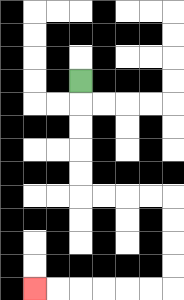{'start': '[3, 3]', 'end': '[1, 12]', 'path_directions': 'D,D,D,D,D,R,R,R,R,D,D,D,D,L,L,L,L,L,L', 'path_coordinates': '[[3, 3], [3, 4], [3, 5], [3, 6], [3, 7], [3, 8], [4, 8], [5, 8], [6, 8], [7, 8], [7, 9], [7, 10], [7, 11], [7, 12], [6, 12], [5, 12], [4, 12], [3, 12], [2, 12], [1, 12]]'}